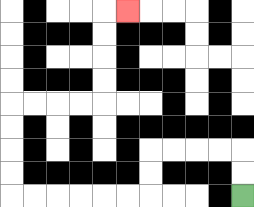{'start': '[10, 8]', 'end': '[5, 0]', 'path_directions': 'U,U,L,L,L,L,D,D,L,L,L,L,L,L,U,U,U,U,R,R,R,R,U,U,U,U,R', 'path_coordinates': '[[10, 8], [10, 7], [10, 6], [9, 6], [8, 6], [7, 6], [6, 6], [6, 7], [6, 8], [5, 8], [4, 8], [3, 8], [2, 8], [1, 8], [0, 8], [0, 7], [0, 6], [0, 5], [0, 4], [1, 4], [2, 4], [3, 4], [4, 4], [4, 3], [4, 2], [4, 1], [4, 0], [5, 0]]'}